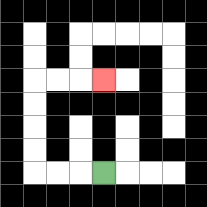{'start': '[4, 7]', 'end': '[4, 3]', 'path_directions': 'L,L,L,U,U,U,U,R,R,R', 'path_coordinates': '[[4, 7], [3, 7], [2, 7], [1, 7], [1, 6], [1, 5], [1, 4], [1, 3], [2, 3], [3, 3], [4, 3]]'}